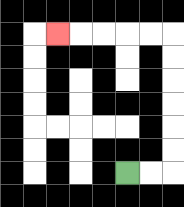{'start': '[5, 7]', 'end': '[2, 1]', 'path_directions': 'R,R,U,U,U,U,U,U,L,L,L,L,L', 'path_coordinates': '[[5, 7], [6, 7], [7, 7], [7, 6], [7, 5], [7, 4], [7, 3], [7, 2], [7, 1], [6, 1], [5, 1], [4, 1], [3, 1], [2, 1]]'}